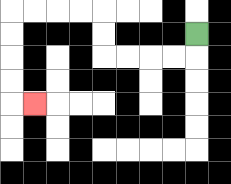{'start': '[8, 1]', 'end': '[1, 4]', 'path_directions': 'D,L,L,L,L,U,U,L,L,L,L,D,D,D,D,R', 'path_coordinates': '[[8, 1], [8, 2], [7, 2], [6, 2], [5, 2], [4, 2], [4, 1], [4, 0], [3, 0], [2, 0], [1, 0], [0, 0], [0, 1], [0, 2], [0, 3], [0, 4], [1, 4]]'}